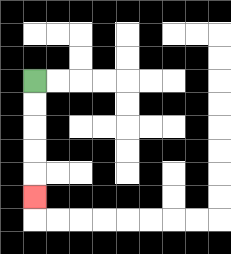{'start': '[1, 3]', 'end': '[1, 8]', 'path_directions': 'D,D,D,D,D', 'path_coordinates': '[[1, 3], [1, 4], [1, 5], [1, 6], [1, 7], [1, 8]]'}